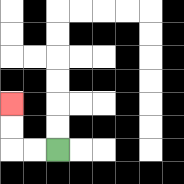{'start': '[2, 6]', 'end': '[0, 4]', 'path_directions': 'L,L,U,U', 'path_coordinates': '[[2, 6], [1, 6], [0, 6], [0, 5], [0, 4]]'}